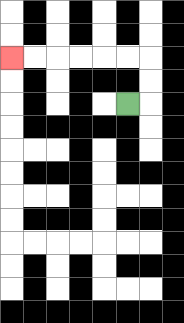{'start': '[5, 4]', 'end': '[0, 2]', 'path_directions': 'R,U,U,L,L,L,L,L,L', 'path_coordinates': '[[5, 4], [6, 4], [6, 3], [6, 2], [5, 2], [4, 2], [3, 2], [2, 2], [1, 2], [0, 2]]'}